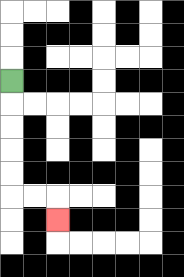{'start': '[0, 3]', 'end': '[2, 9]', 'path_directions': 'D,D,D,D,D,R,R,D', 'path_coordinates': '[[0, 3], [0, 4], [0, 5], [0, 6], [0, 7], [0, 8], [1, 8], [2, 8], [2, 9]]'}